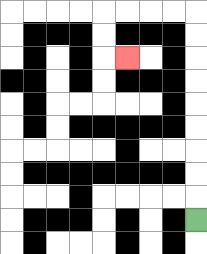{'start': '[8, 9]', 'end': '[5, 2]', 'path_directions': 'U,U,U,U,U,U,U,U,U,L,L,L,L,D,D,R', 'path_coordinates': '[[8, 9], [8, 8], [8, 7], [8, 6], [8, 5], [8, 4], [8, 3], [8, 2], [8, 1], [8, 0], [7, 0], [6, 0], [5, 0], [4, 0], [4, 1], [4, 2], [5, 2]]'}